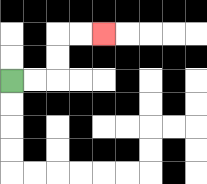{'start': '[0, 3]', 'end': '[4, 1]', 'path_directions': 'R,R,U,U,R,R', 'path_coordinates': '[[0, 3], [1, 3], [2, 3], [2, 2], [2, 1], [3, 1], [4, 1]]'}